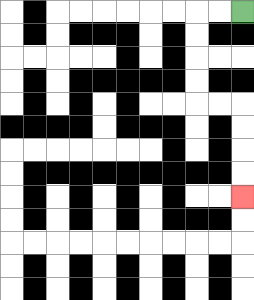{'start': '[10, 0]', 'end': '[10, 8]', 'path_directions': 'L,L,D,D,D,D,R,R,D,D,D,D', 'path_coordinates': '[[10, 0], [9, 0], [8, 0], [8, 1], [8, 2], [8, 3], [8, 4], [9, 4], [10, 4], [10, 5], [10, 6], [10, 7], [10, 8]]'}